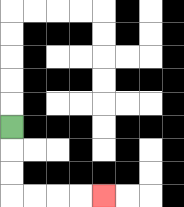{'start': '[0, 5]', 'end': '[4, 8]', 'path_directions': 'D,D,D,R,R,R,R', 'path_coordinates': '[[0, 5], [0, 6], [0, 7], [0, 8], [1, 8], [2, 8], [3, 8], [4, 8]]'}